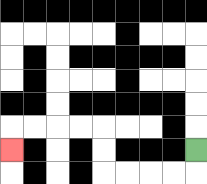{'start': '[8, 6]', 'end': '[0, 6]', 'path_directions': 'D,L,L,L,L,U,U,L,L,L,L,D', 'path_coordinates': '[[8, 6], [8, 7], [7, 7], [6, 7], [5, 7], [4, 7], [4, 6], [4, 5], [3, 5], [2, 5], [1, 5], [0, 5], [0, 6]]'}